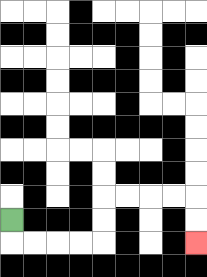{'start': '[0, 9]', 'end': '[8, 10]', 'path_directions': 'D,R,R,R,R,U,U,R,R,R,R,D,D', 'path_coordinates': '[[0, 9], [0, 10], [1, 10], [2, 10], [3, 10], [4, 10], [4, 9], [4, 8], [5, 8], [6, 8], [7, 8], [8, 8], [8, 9], [8, 10]]'}